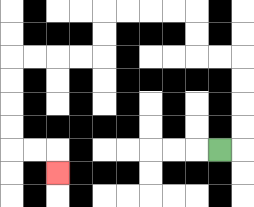{'start': '[9, 6]', 'end': '[2, 7]', 'path_directions': 'R,U,U,U,U,L,L,U,U,L,L,L,L,D,D,L,L,L,L,D,D,D,D,R,R,D', 'path_coordinates': '[[9, 6], [10, 6], [10, 5], [10, 4], [10, 3], [10, 2], [9, 2], [8, 2], [8, 1], [8, 0], [7, 0], [6, 0], [5, 0], [4, 0], [4, 1], [4, 2], [3, 2], [2, 2], [1, 2], [0, 2], [0, 3], [0, 4], [0, 5], [0, 6], [1, 6], [2, 6], [2, 7]]'}